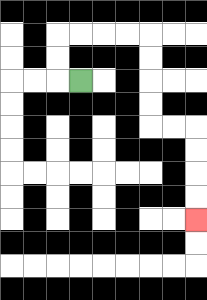{'start': '[3, 3]', 'end': '[8, 9]', 'path_directions': 'L,U,U,R,R,R,R,D,D,D,D,R,R,D,D,D,D', 'path_coordinates': '[[3, 3], [2, 3], [2, 2], [2, 1], [3, 1], [4, 1], [5, 1], [6, 1], [6, 2], [6, 3], [6, 4], [6, 5], [7, 5], [8, 5], [8, 6], [8, 7], [8, 8], [8, 9]]'}